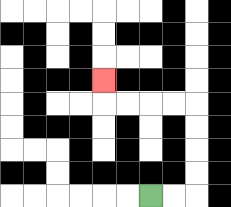{'start': '[6, 8]', 'end': '[4, 3]', 'path_directions': 'R,R,U,U,U,U,L,L,L,L,U', 'path_coordinates': '[[6, 8], [7, 8], [8, 8], [8, 7], [8, 6], [8, 5], [8, 4], [7, 4], [6, 4], [5, 4], [4, 4], [4, 3]]'}